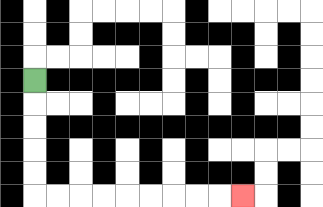{'start': '[1, 3]', 'end': '[10, 8]', 'path_directions': 'D,D,D,D,D,R,R,R,R,R,R,R,R,R', 'path_coordinates': '[[1, 3], [1, 4], [1, 5], [1, 6], [1, 7], [1, 8], [2, 8], [3, 8], [4, 8], [5, 8], [6, 8], [7, 8], [8, 8], [9, 8], [10, 8]]'}